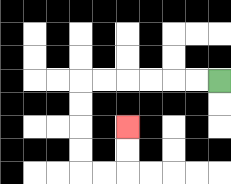{'start': '[9, 3]', 'end': '[5, 5]', 'path_directions': 'L,L,L,L,L,L,D,D,D,D,R,R,U,U', 'path_coordinates': '[[9, 3], [8, 3], [7, 3], [6, 3], [5, 3], [4, 3], [3, 3], [3, 4], [3, 5], [3, 6], [3, 7], [4, 7], [5, 7], [5, 6], [5, 5]]'}